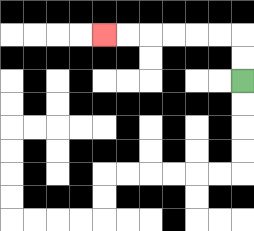{'start': '[10, 3]', 'end': '[4, 1]', 'path_directions': 'U,U,L,L,L,L,L,L', 'path_coordinates': '[[10, 3], [10, 2], [10, 1], [9, 1], [8, 1], [7, 1], [6, 1], [5, 1], [4, 1]]'}